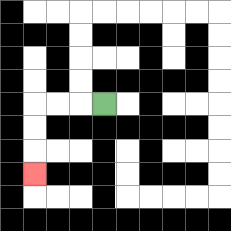{'start': '[4, 4]', 'end': '[1, 7]', 'path_directions': 'L,L,L,D,D,D', 'path_coordinates': '[[4, 4], [3, 4], [2, 4], [1, 4], [1, 5], [1, 6], [1, 7]]'}